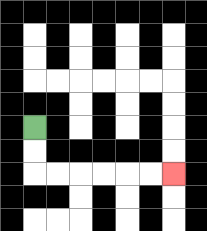{'start': '[1, 5]', 'end': '[7, 7]', 'path_directions': 'D,D,R,R,R,R,R,R', 'path_coordinates': '[[1, 5], [1, 6], [1, 7], [2, 7], [3, 7], [4, 7], [5, 7], [6, 7], [7, 7]]'}